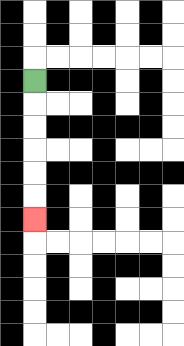{'start': '[1, 3]', 'end': '[1, 9]', 'path_directions': 'D,D,D,D,D,D', 'path_coordinates': '[[1, 3], [1, 4], [1, 5], [1, 6], [1, 7], [1, 8], [1, 9]]'}